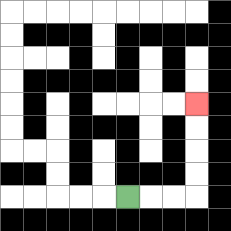{'start': '[5, 8]', 'end': '[8, 4]', 'path_directions': 'R,R,R,U,U,U,U', 'path_coordinates': '[[5, 8], [6, 8], [7, 8], [8, 8], [8, 7], [8, 6], [8, 5], [8, 4]]'}